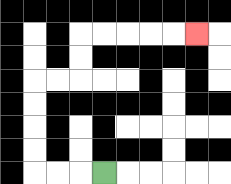{'start': '[4, 7]', 'end': '[8, 1]', 'path_directions': 'L,L,L,U,U,U,U,R,R,U,U,R,R,R,R,R', 'path_coordinates': '[[4, 7], [3, 7], [2, 7], [1, 7], [1, 6], [1, 5], [1, 4], [1, 3], [2, 3], [3, 3], [3, 2], [3, 1], [4, 1], [5, 1], [6, 1], [7, 1], [8, 1]]'}